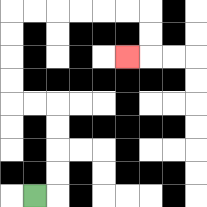{'start': '[1, 8]', 'end': '[5, 2]', 'path_directions': 'R,U,U,U,U,L,L,U,U,U,U,R,R,R,R,R,R,D,D,L', 'path_coordinates': '[[1, 8], [2, 8], [2, 7], [2, 6], [2, 5], [2, 4], [1, 4], [0, 4], [0, 3], [0, 2], [0, 1], [0, 0], [1, 0], [2, 0], [3, 0], [4, 0], [5, 0], [6, 0], [6, 1], [6, 2], [5, 2]]'}